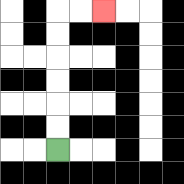{'start': '[2, 6]', 'end': '[4, 0]', 'path_directions': 'U,U,U,U,U,U,R,R', 'path_coordinates': '[[2, 6], [2, 5], [2, 4], [2, 3], [2, 2], [2, 1], [2, 0], [3, 0], [4, 0]]'}